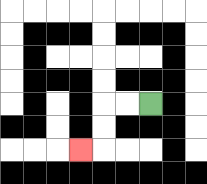{'start': '[6, 4]', 'end': '[3, 6]', 'path_directions': 'L,L,D,D,L', 'path_coordinates': '[[6, 4], [5, 4], [4, 4], [4, 5], [4, 6], [3, 6]]'}